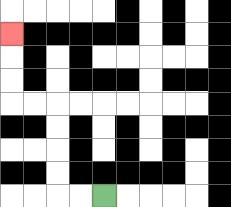{'start': '[4, 8]', 'end': '[0, 1]', 'path_directions': 'L,L,U,U,U,U,L,L,U,U,U', 'path_coordinates': '[[4, 8], [3, 8], [2, 8], [2, 7], [2, 6], [2, 5], [2, 4], [1, 4], [0, 4], [0, 3], [0, 2], [0, 1]]'}